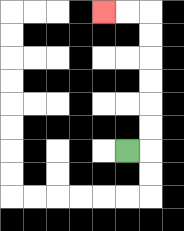{'start': '[5, 6]', 'end': '[4, 0]', 'path_directions': 'R,U,U,U,U,U,U,L,L', 'path_coordinates': '[[5, 6], [6, 6], [6, 5], [6, 4], [6, 3], [6, 2], [6, 1], [6, 0], [5, 0], [4, 0]]'}